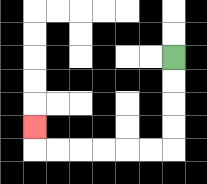{'start': '[7, 2]', 'end': '[1, 5]', 'path_directions': 'D,D,D,D,L,L,L,L,L,L,U', 'path_coordinates': '[[7, 2], [7, 3], [7, 4], [7, 5], [7, 6], [6, 6], [5, 6], [4, 6], [3, 6], [2, 6], [1, 6], [1, 5]]'}